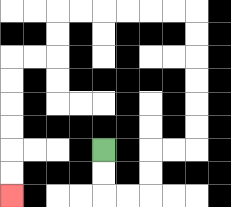{'start': '[4, 6]', 'end': '[0, 8]', 'path_directions': 'D,D,R,R,U,U,R,R,U,U,U,U,U,U,L,L,L,L,L,L,D,D,L,L,D,D,D,D,D,D', 'path_coordinates': '[[4, 6], [4, 7], [4, 8], [5, 8], [6, 8], [6, 7], [6, 6], [7, 6], [8, 6], [8, 5], [8, 4], [8, 3], [8, 2], [8, 1], [8, 0], [7, 0], [6, 0], [5, 0], [4, 0], [3, 0], [2, 0], [2, 1], [2, 2], [1, 2], [0, 2], [0, 3], [0, 4], [0, 5], [0, 6], [0, 7], [0, 8]]'}